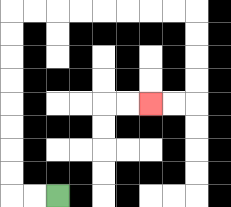{'start': '[2, 8]', 'end': '[6, 4]', 'path_directions': 'L,L,U,U,U,U,U,U,U,U,R,R,R,R,R,R,R,R,D,D,D,D,L,L', 'path_coordinates': '[[2, 8], [1, 8], [0, 8], [0, 7], [0, 6], [0, 5], [0, 4], [0, 3], [0, 2], [0, 1], [0, 0], [1, 0], [2, 0], [3, 0], [4, 0], [5, 0], [6, 0], [7, 0], [8, 0], [8, 1], [8, 2], [8, 3], [8, 4], [7, 4], [6, 4]]'}